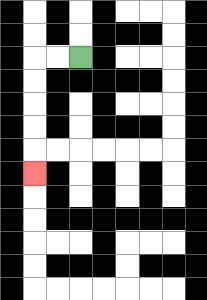{'start': '[3, 2]', 'end': '[1, 7]', 'path_directions': 'L,L,D,D,D,D,D', 'path_coordinates': '[[3, 2], [2, 2], [1, 2], [1, 3], [1, 4], [1, 5], [1, 6], [1, 7]]'}